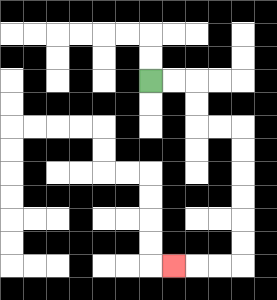{'start': '[6, 3]', 'end': '[7, 11]', 'path_directions': 'R,R,D,D,R,R,D,D,D,D,D,D,L,L,L', 'path_coordinates': '[[6, 3], [7, 3], [8, 3], [8, 4], [8, 5], [9, 5], [10, 5], [10, 6], [10, 7], [10, 8], [10, 9], [10, 10], [10, 11], [9, 11], [8, 11], [7, 11]]'}